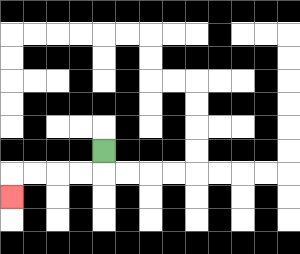{'start': '[4, 6]', 'end': '[0, 8]', 'path_directions': 'D,L,L,L,L,D', 'path_coordinates': '[[4, 6], [4, 7], [3, 7], [2, 7], [1, 7], [0, 7], [0, 8]]'}